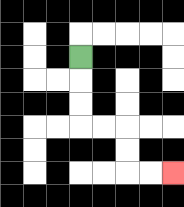{'start': '[3, 2]', 'end': '[7, 7]', 'path_directions': 'D,D,D,R,R,D,D,R,R', 'path_coordinates': '[[3, 2], [3, 3], [3, 4], [3, 5], [4, 5], [5, 5], [5, 6], [5, 7], [6, 7], [7, 7]]'}